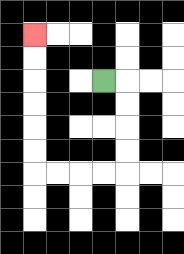{'start': '[4, 3]', 'end': '[1, 1]', 'path_directions': 'R,D,D,D,D,L,L,L,L,U,U,U,U,U,U', 'path_coordinates': '[[4, 3], [5, 3], [5, 4], [5, 5], [5, 6], [5, 7], [4, 7], [3, 7], [2, 7], [1, 7], [1, 6], [1, 5], [1, 4], [1, 3], [1, 2], [1, 1]]'}